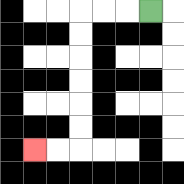{'start': '[6, 0]', 'end': '[1, 6]', 'path_directions': 'L,L,L,D,D,D,D,D,D,L,L', 'path_coordinates': '[[6, 0], [5, 0], [4, 0], [3, 0], [3, 1], [3, 2], [3, 3], [3, 4], [3, 5], [3, 6], [2, 6], [1, 6]]'}